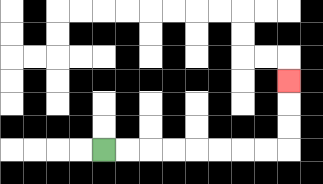{'start': '[4, 6]', 'end': '[12, 3]', 'path_directions': 'R,R,R,R,R,R,R,R,U,U,U', 'path_coordinates': '[[4, 6], [5, 6], [6, 6], [7, 6], [8, 6], [9, 6], [10, 6], [11, 6], [12, 6], [12, 5], [12, 4], [12, 3]]'}